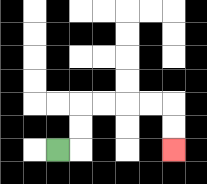{'start': '[2, 6]', 'end': '[7, 6]', 'path_directions': 'R,U,U,R,R,R,R,D,D', 'path_coordinates': '[[2, 6], [3, 6], [3, 5], [3, 4], [4, 4], [5, 4], [6, 4], [7, 4], [7, 5], [7, 6]]'}